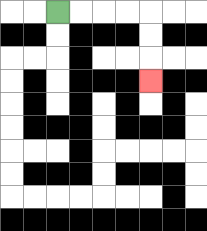{'start': '[2, 0]', 'end': '[6, 3]', 'path_directions': 'R,R,R,R,D,D,D', 'path_coordinates': '[[2, 0], [3, 0], [4, 0], [5, 0], [6, 0], [6, 1], [6, 2], [6, 3]]'}